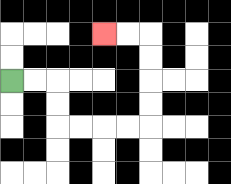{'start': '[0, 3]', 'end': '[4, 1]', 'path_directions': 'R,R,D,D,R,R,R,R,U,U,U,U,L,L', 'path_coordinates': '[[0, 3], [1, 3], [2, 3], [2, 4], [2, 5], [3, 5], [4, 5], [5, 5], [6, 5], [6, 4], [6, 3], [6, 2], [6, 1], [5, 1], [4, 1]]'}